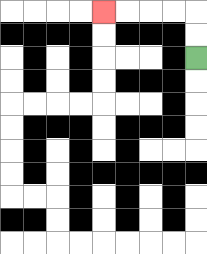{'start': '[8, 2]', 'end': '[4, 0]', 'path_directions': 'U,U,L,L,L,L', 'path_coordinates': '[[8, 2], [8, 1], [8, 0], [7, 0], [6, 0], [5, 0], [4, 0]]'}